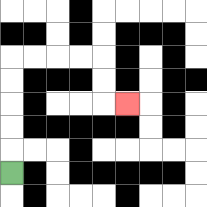{'start': '[0, 7]', 'end': '[5, 4]', 'path_directions': 'U,U,U,U,U,R,R,R,R,D,D,R', 'path_coordinates': '[[0, 7], [0, 6], [0, 5], [0, 4], [0, 3], [0, 2], [1, 2], [2, 2], [3, 2], [4, 2], [4, 3], [4, 4], [5, 4]]'}